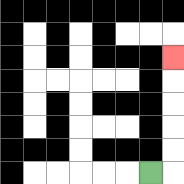{'start': '[6, 7]', 'end': '[7, 2]', 'path_directions': 'R,U,U,U,U,U', 'path_coordinates': '[[6, 7], [7, 7], [7, 6], [7, 5], [7, 4], [7, 3], [7, 2]]'}